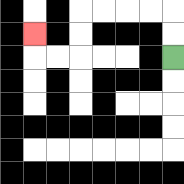{'start': '[7, 2]', 'end': '[1, 1]', 'path_directions': 'U,U,L,L,L,L,D,D,L,L,U', 'path_coordinates': '[[7, 2], [7, 1], [7, 0], [6, 0], [5, 0], [4, 0], [3, 0], [3, 1], [3, 2], [2, 2], [1, 2], [1, 1]]'}